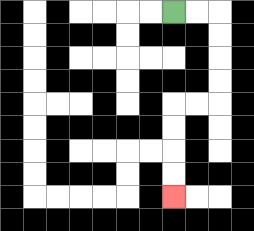{'start': '[7, 0]', 'end': '[7, 8]', 'path_directions': 'R,R,D,D,D,D,L,L,D,D,D,D', 'path_coordinates': '[[7, 0], [8, 0], [9, 0], [9, 1], [9, 2], [9, 3], [9, 4], [8, 4], [7, 4], [7, 5], [7, 6], [7, 7], [7, 8]]'}